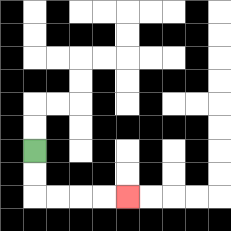{'start': '[1, 6]', 'end': '[5, 8]', 'path_directions': 'D,D,R,R,R,R', 'path_coordinates': '[[1, 6], [1, 7], [1, 8], [2, 8], [3, 8], [4, 8], [5, 8]]'}